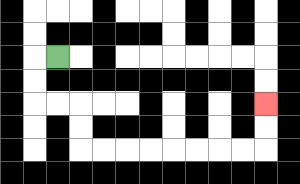{'start': '[2, 2]', 'end': '[11, 4]', 'path_directions': 'L,D,D,R,R,D,D,R,R,R,R,R,R,R,R,U,U', 'path_coordinates': '[[2, 2], [1, 2], [1, 3], [1, 4], [2, 4], [3, 4], [3, 5], [3, 6], [4, 6], [5, 6], [6, 6], [7, 6], [8, 6], [9, 6], [10, 6], [11, 6], [11, 5], [11, 4]]'}